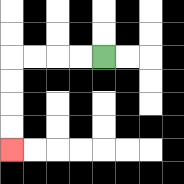{'start': '[4, 2]', 'end': '[0, 6]', 'path_directions': 'L,L,L,L,D,D,D,D', 'path_coordinates': '[[4, 2], [3, 2], [2, 2], [1, 2], [0, 2], [0, 3], [0, 4], [0, 5], [0, 6]]'}